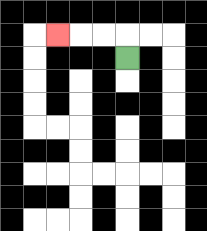{'start': '[5, 2]', 'end': '[2, 1]', 'path_directions': 'U,L,L,L', 'path_coordinates': '[[5, 2], [5, 1], [4, 1], [3, 1], [2, 1]]'}